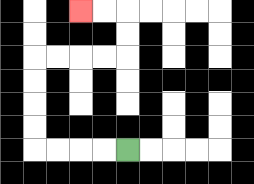{'start': '[5, 6]', 'end': '[3, 0]', 'path_directions': 'L,L,L,L,U,U,U,U,R,R,R,R,U,U,L,L', 'path_coordinates': '[[5, 6], [4, 6], [3, 6], [2, 6], [1, 6], [1, 5], [1, 4], [1, 3], [1, 2], [2, 2], [3, 2], [4, 2], [5, 2], [5, 1], [5, 0], [4, 0], [3, 0]]'}